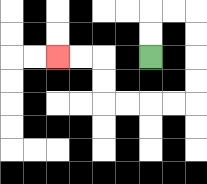{'start': '[6, 2]', 'end': '[2, 2]', 'path_directions': 'U,U,R,R,D,D,D,D,L,L,L,L,U,U,L,L', 'path_coordinates': '[[6, 2], [6, 1], [6, 0], [7, 0], [8, 0], [8, 1], [8, 2], [8, 3], [8, 4], [7, 4], [6, 4], [5, 4], [4, 4], [4, 3], [4, 2], [3, 2], [2, 2]]'}